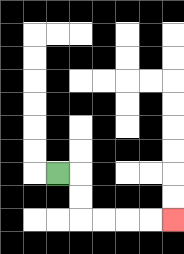{'start': '[2, 7]', 'end': '[7, 9]', 'path_directions': 'R,D,D,R,R,R,R', 'path_coordinates': '[[2, 7], [3, 7], [3, 8], [3, 9], [4, 9], [5, 9], [6, 9], [7, 9]]'}